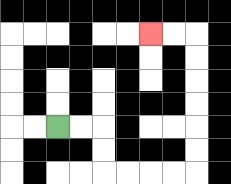{'start': '[2, 5]', 'end': '[6, 1]', 'path_directions': 'R,R,D,D,R,R,R,R,U,U,U,U,U,U,L,L', 'path_coordinates': '[[2, 5], [3, 5], [4, 5], [4, 6], [4, 7], [5, 7], [6, 7], [7, 7], [8, 7], [8, 6], [8, 5], [8, 4], [8, 3], [8, 2], [8, 1], [7, 1], [6, 1]]'}